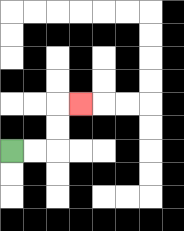{'start': '[0, 6]', 'end': '[3, 4]', 'path_directions': 'R,R,U,U,R', 'path_coordinates': '[[0, 6], [1, 6], [2, 6], [2, 5], [2, 4], [3, 4]]'}